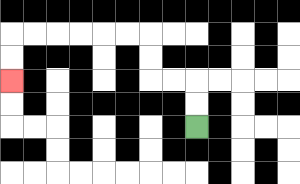{'start': '[8, 5]', 'end': '[0, 3]', 'path_directions': 'U,U,L,L,U,U,L,L,L,L,L,L,D,D', 'path_coordinates': '[[8, 5], [8, 4], [8, 3], [7, 3], [6, 3], [6, 2], [6, 1], [5, 1], [4, 1], [3, 1], [2, 1], [1, 1], [0, 1], [0, 2], [0, 3]]'}